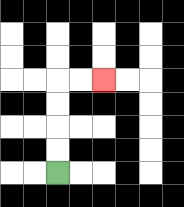{'start': '[2, 7]', 'end': '[4, 3]', 'path_directions': 'U,U,U,U,R,R', 'path_coordinates': '[[2, 7], [2, 6], [2, 5], [2, 4], [2, 3], [3, 3], [4, 3]]'}